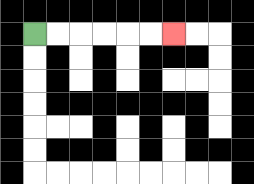{'start': '[1, 1]', 'end': '[7, 1]', 'path_directions': 'R,R,R,R,R,R', 'path_coordinates': '[[1, 1], [2, 1], [3, 1], [4, 1], [5, 1], [6, 1], [7, 1]]'}